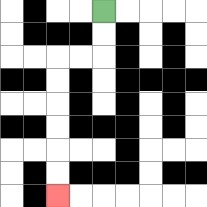{'start': '[4, 0]', 'end': '[2, 8]', 'path_directions': 'D,D,L,L,D,D,D,D,D,D', 'path_coordinates': '[[4, 0], [4, 1], [4, 2], [3, 2], [2, 2], [2, 3], [2, 4], [2, 5], [2, 6], [2, 7], [2, 8]]'}